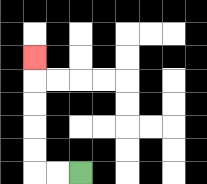{'start': '[3, 7]', 'end': '[1, 2]', 'path_directions': 'L,L,U,U,U,U,U', 'path_coordinates': '[[3, 7], [2, 7], [1, 7], [1, 6], [1, 5], [1, 4], [1, 3], [1, 2]]'}